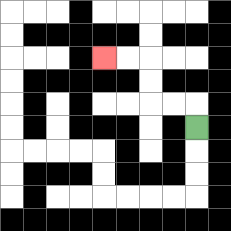{'start': '[8, 5]', 'end': '[4, 2]', 'path_directions': 'U,L,L,U,U,L,L', 'path_coordinates': '[[8, 5], [8, 4], [7, 4], [6, 4], [6, 3], [6, 2], [5, 2], [4, 2]]'}